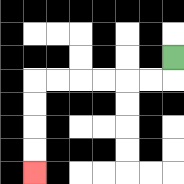{'start': '[7, 2]', 'end': '[1, 7]', 'path_directions': 'D,L,L,L,L,L,L,D,D,D,D', 'path_coordinates': '[[7, 2], [7, 3], [6, 3], [5, 3], [4, 3], [3, 3], [2, 3], [1, 3], [1, 4], [1, 5], [1, 6], [1, 7]]'}